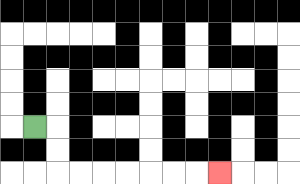{'start': '[1, 5]', 'end': '[9, 7]', 'path_directions': 'R,D,D,R,R,R,R,R,R,R', 'path_coordinates': '[[1, 5], [2, 5], [2, 6], [2, 7], [3, 7], [4, 7], [5, 7], [6, 7], [7, 7], [8, 7], [9, 7]]'}